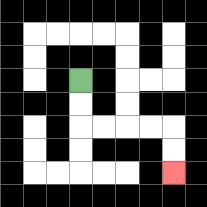{'start': '[3, 3]', 'end': '[7, 7]', 'path_directions': 'D,D,R,R,R,R,D,D', 'path_coordinates': '[[3, 3], [3, 4], [3, 5], [4, 5], [5, 5], [6, 5], [7, 5], [7, 6], [7, 7]]'}